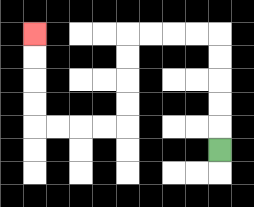{'start': '[9, 6]', 'end': '[1, 1]', 'path_directions': 'U,U,U,U,U,L,L,L,L,D,D,D,D,L,L,L,L,U,U,U,U', 'path_coordinates': '[[9, 6], [9, 5], [9, 4], [9, 3], [9, 2], [9, 1], [8, 1], [7, 1], [6, 1], [5, 1], [5, 2], [5, 3], [5, 4], [5, 5], [4, 5], [3, 5], [2, 5], [1, 5], [1, 4], [1, 3], [1, 2], [1, 1]]'}